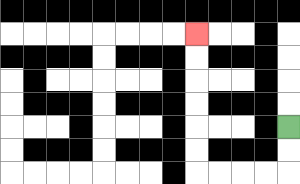{'start': '[12, 5]', 'end': '[8, 1]', 'path_directions': 'D,D,L,L,L,L,U,U,U,U,U,U', 'path_coordinates': '[[12, 5], [12, 6], [12, 7], [11, 7], [10, 7], [9, 7], [8, 7], [8, 6], [8, 5], [8, 4], [8, 3], [8, 2], [8, 1]]'}